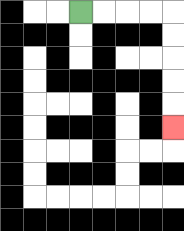{'start': '[3, 0]', 'end': '[7, 5]', 'path_directions': 'R,R,R,R,D,D,D,D,D', 'path_coordinates': '[[3, 0], [4, 0], [5, 0], [6, 0], [7, 0], [7, 1], [7, 2], [7, 3], [7, 4], [7, 5]]'}